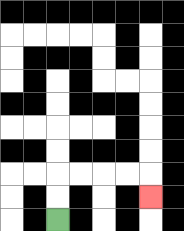{'start': '[2, 9]', 'end': '[6, 8]', 'path_directions': 'U,U,R,R,R,R,D', 'path_coordinates': '[[2, 9], [2, 8], [2, 7], [3, 7], [4, 7], [5, 7], [6, 7], [6, 8]]'}